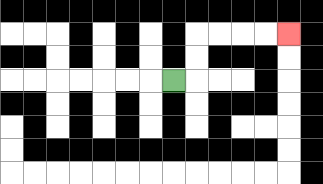{'start': '[7, 3]', 'end': '[12, 1]', 'path_directions': 'R,U,U,R,R,R,R', 'path_coordinates': '[[7, 3], [8, 3], [8, 2], [8, 1], [9, 1], [10, 1], [11, 1], [12, 1]]'}